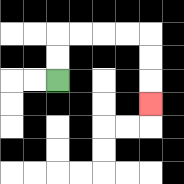{'start': '[2, 3]', 'end': '[6, 4]', 'path_directions': 'U,U,R,R,R,R,D,D,D', 'path_coordinates': '[[2, 3], [2, 2], [2, 1], [3, 1], [4, 1], [5, 1], [6, 1], [6, 2], [6, 3], [6, 4]]'}